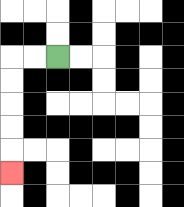{'start': '[2, 2]', 'end': '[0, 7]', 'path_directions': 'L,L,D,D,D,D,D', 'path_coordinates': '[[2, 2], [1, 2], [0, 2], [0, 3], [0, 4], [0, 5], [0, 6], [0, 7]]'}